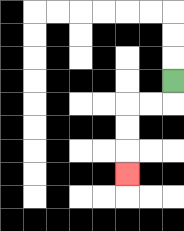{'start': '[7, 3]', 'end': '[5, 7]', 'path_directions': 'D,L,L,D,D,D', 'path_coordinates': '[[7, 3], [7, 4], [6, 4], [5, 4], [5, 5], [5, 6], [5, 7]]'}